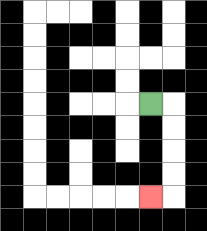{'start': '[6, 4]', 'end': '[6, 8]', 'path_directions': 'R,D,D,D,D,L', 'path_coordinates': '[[6, 4], [7, 4], [7, 5], [7, 6], [7, 7], [7, 8], [6, 8]]'}